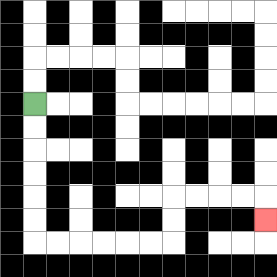{'start': '[1, 4]', 'end': '[11, 9]', 'path_directions': 'D,D,D,D,D,D,R,R,R,R,R,R,U,U,R,R,R,R,D', 'path_coordinates': '[[1, 4], [1, 5], [1, 6], [1, 7], [1, 8], [1, 9], [1, 10], [2, 10], [3, 10], [4, 10], [5, 10], [6, 10], [7, 10], [7, 9], [7, 8], [8, 8], [9, 8], [10, 8], [11, 8], [11, 9]]'}